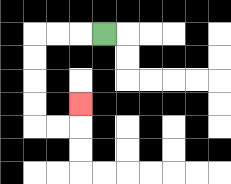{'start': '[4, 1]', 'end': '[3, 4]', 'path_directions': 'L,L,L,D,D,D,D,R,R,U', 'path_coordinates': '[[4, 1], [3, 1], [2, 1], [1, 1], [1, 2], [1, 3], [1, 4], [1, 5], [2, 5], [3, 5], [3, 4]]'}